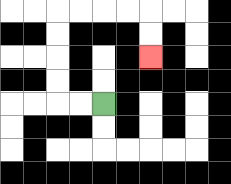{'start': '[4, 4]', 'end': '[6, 2]', 'path_directions': 'L,L,U,U,U,U,R,R,R,R,D,D', 'path_coordinates': '[[4, 4], [3, 4], [2, 4], [2, 3], [2, 2], [2, 1], [2, 0], [3, 0], [4, 0], [5, 0], [6, 0], [6, 1], [6, 2]]'}